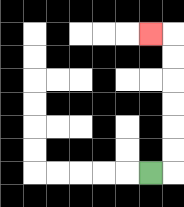{'start': '[6, 7]', 'end': '[6, 1]', 'path_directions': 'R,U,U,U,U,U,U,L', 'path_coordinates': '[[6, 7], [7, 7], [7, 6], [7, 5], [7, 4], [7, 3], [7, 2], [7, 1], [6, 1]]'}